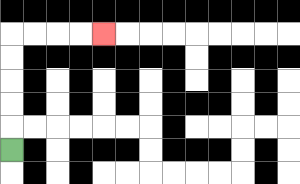{'start': '[0, 6]', 'end': '[4, 1]', 'path_directions': 'U,U,U,U,U,R,R,R,R', 'path_coordinates': '[[0, 6], [0, 5], [0, 4], [0, 3], [0, 2], [0, 1], [1, 1], [2, 1], [3, 1], [4, 1]]'}